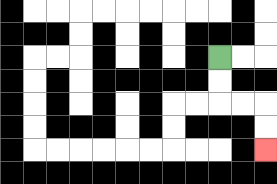{'start': '[9, 2]', 'end': '[11, 6]', 'path_directions': 'D,D,R,R,D,D', 'path_coordinates': '[[9, 2], [9, 3], [9, 4], [10, 4], [11, 4], [11, 5], [11, 6]]'}